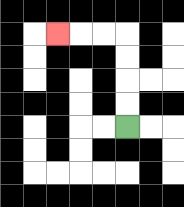{'start': '[5, 5]', 'end': '[2, 1]', 'path_directions': 'U,U,U,U,L,L,L', 'path_coordinates': '[[5, 5], [5, 4], [5, 3], [5, 2], [5, 1], [4, 1], [3, 1], [2, 1]]'}